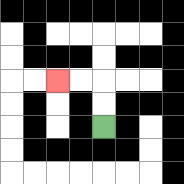{'start': '[4, 5]', 'end': '[2, 3]', 'path_directions': 'U,U,L,L', 'path_coordinates': '[[4, 5], [4, 4], [4, 3], [3, 3], [2, 3]]'}